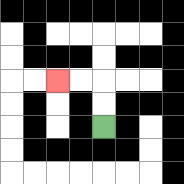{'start': '[4, 5]', 'end': '[2, 3]', 'path_directions': 'U,U,L,L', 'path_coordinates': '[[4, 5], [4, 4], [4, 3], [3, 3], [2, 3]]'}